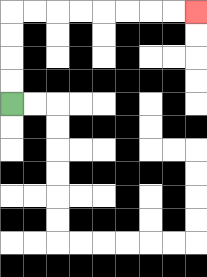{'start': '[0, 4]', 'end': '[8, 0]', 'path_directions': 'U,U,U,U,R,R,R,R,R,R,R,R', 'path_coordinates': '[[0, 4], [0, 3], [0, 2], [0, 1], [0, 0], [1, 0], [2, 0], [3, 0], [4, 0], [5, 0], [6, 0], [7, 0], [8, 0]]'}